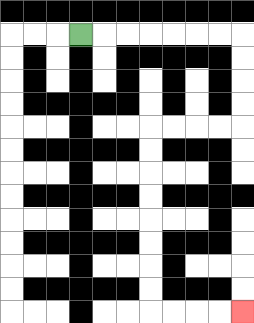{'start': '[3, 1]', 'end': '[10, 13]', 'path_directions': 'R,R,R,R,R,R,R,D,D,D,D,L,L,L,L,D,D,D,D,D,D,D,D,R,R,R,R', 'path_coordinates': '[[3, 1], [4, 1], [5, 1], [6, 1], [7, 1], [8, 1], [9, 1], [10, 1], [10, 2], [10, 3], [10, 4], [10, 5], [9, 5], [8, 5], [7, 5], [6, 5], [6, 6], [6, 7], [6, 8], [6, 9], [6, 10], [6, 11], [6, 12], [6, 13], [7, 13], [8, 13], [9, 13], [10, 13]]'}